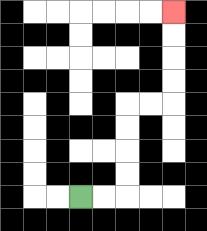{'start': '[3, 8]', 'end': '[7, 0]', 'path_directions': 'R,R,U,U,U,U,R,R,U,U,U,U', 'path_coordinates': '[[3, 8], [4, 8], [5, 8], [5, 7], [5, 6], [5, 5], [5, 4], [6, 4], [7, 4], [7, 3], [7, 2], [7, 1], [7, 0]]'}